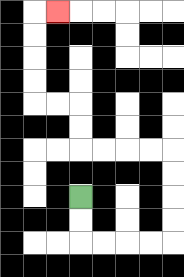{'start': '[3, 8]', 'end': '[2, 0]', 'path_directions': 'D,D,R,R,R,R,U,U,U,U,L,L,L,L,U,U,L,L,U,U,U,U,R', 'path_coordinates': '[[3, 8], [3, 9], [3, 10], [4, 10], [5, 10], [6, 10], [7, 10], [7, 9], [7, 8], [7, 7], [7, 6], [6, 6], [5, 6], [4, 6], [3, 6], [3, 5], [3, 4], [2, 4], [1, 4], [1, 3], [1, 2], [1, 1], [1, 0], [2, 0]]'}